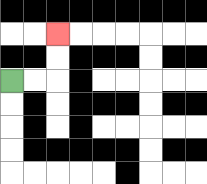{'start': '[0, 3]', 'end': '[2, 1]', 'path_directions': 'R,R,U,U', 'path_coordinates': '[[0, 3], [1, 3], [2, 3], [2, 2], [2, 1]]'}